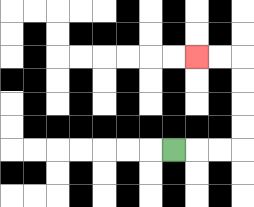{'start': '[7, 6]', 'end': '[8, 2]', 'path_directions': 'R,R,R,U,U,U,U,L,L', 'path_coordinates': '[[7, 6], [8, 6], [9, 6], [10, 6], [10, 5], [10, 4], [10, 3], [10, 2], [9, 2], [8, 2]]'}